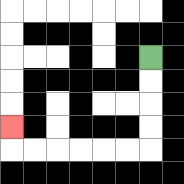{'start': '[6, 2]', 'end': '[0, 5]', 'path_directions': 'D,D,D,D,L,L,L,L,L,L,U', 'path_coordinates': '[[6, 2], [6, 3], [6, 4], [6, 5], [6, 6], [5, 6], [4, 6], [3, 6], [2, 6], [1, 6], [0, 6], [0, 5]]'}